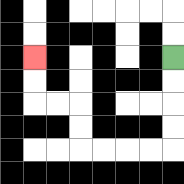{'start': '[7, 2]', 'end': '[1, 2]', 'path_directions': 'D,D,D,D,L,L,L,L,U,U,L,L,U,U', 'path_coordinates': '[[7, 2], [7, 3], [7, 4], [7, 5], [7, 6], [6, 6], [5, 6], [4, 6], [3, 6], [3, 5], [3, 4], [2, 4], [1, 4], [1, 3], [1, 2]]'}